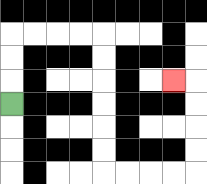{'start': '[0, 4]', 'end': '[7, 3]', 'path_directions': 'U,U,U,R,R,R,R,D,D,D,D,D,D,R,R,R,R,U,U,U,U,L', 'path_coordinates': '[[0, 4], [0, 3], [0, 2], [0, 1], [1, 1], [2, 1], [3, 1], [4, 1], [4, 2], [4, 3], [4, 4], [4, 5], [4, 6], [4, 7], [5, 7], [6, 7], [7, 7], [8, 7], [8, 6], [8, 5], [8, 4], [8, 3], [7, 3]]'}